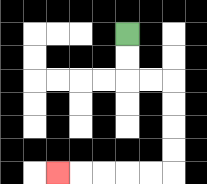{'start': '[5, 1]', 'end': '[2, 7]', 'path_directions': 'D,D,R,R,D,D,D,D,L,L,L,L,L', 'path_coordinates': '[[5, 1], [5, 2], [5, 3], [6, 3], [7, 3], [7, 4], [7, 5], [7, 6], [7, 7], [6, 7], [5, 7], [4, 7], [3, 7], [2, 7]]'}